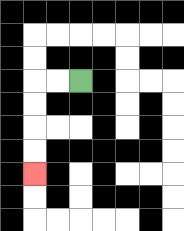{'start': '[3, 3]', 'end': '[1, 7]', 'path_directions': 'L,L,D,D,D,D', 'path_coordinates': '[[3, 3], [2, 3], [1, 3], [1, 4], [1, 5], [1, 6], [1, 7]]'}